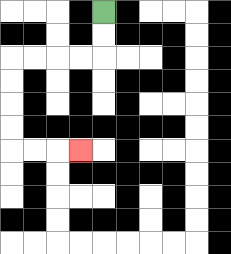{'start': '[4, 0]', 'end': '[3, 6]', 'path_directions': 'D,D,L,L,L,L,D,D,D,D,R,R,R', 'path_coordinates': '[[4, 0], [4, 1], [4, 2], [3, 2], [2, 2], [1, 2], [0, 2], [0, 3], [0, 4], [0, 5], [0, 6], [1, 6], [2, 6], [3, 6]]'}